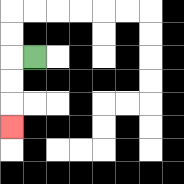{'start': '[1, 2]', 'end': '[0, 5]', 'path_directions': 'L,D,D,D', 'path_coordinates': '[[1, 2], [0, 2], [0, 3], [0, 4], [0, 5]]'}